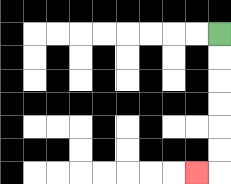{'start': '[9, 1]', 'end': '[8, 7]', 'path_directions': 'D,D,D,D,D,D,L', 'path_coordinates': '[[9, 1], [9, 2], [9, 3], [9, 4], [9, 5], [9, 6], [9, 7], [8, 7]]'}